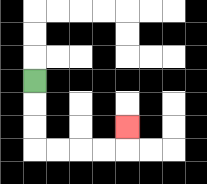{'start': '[1, 3]', 'end': '[5, 5]', 'path_directions': 'D,D,D,R,R,R,R,U', 'path_coordinates': '[[1, 3], [1, 4], [1, 5], [1, 6], [2, 6], [3, 6], [4, 6], [5, 6], [5, 5]]'}